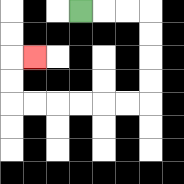{'start': '[3, 0]', 'end': '[1, 2]', 'path_directions': 'R,R,R,D,D,D,D,L,L,L,L,L,L,U,U,R', 'path_coordinates': '[[3, 0], [4, 0], [5, 0], [6, 0], [6, 1], [6, 2], [6, 3], [6, 4], [5, 4], [4, 4], [3, 4], [2, 4], [1, 4], [0, 4], [0, 3], [0, 2], [1, 2]]'}